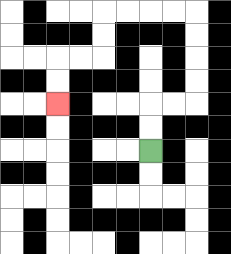{'start': '[6, 6]', 'end': '[2, 4]', 'path_directions': 'U,U,R,R,U,U,U,U,L,L,L,L,D,D,L,L,D,D', 'path_coordinates': '[[6, 6], [6, 5], [6, 4], [7, 4], [8, 4], [8, 3], [8, 2], [8, 1], [8, 0], [7, 0], [6, 0], [5, 0], [4, 0], [4, 1], [4, 2], [3, 2], [2, 2], [2, 3], [2, 4]]'}